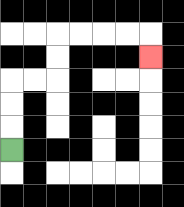{'start': '[0, 6]', 'end': '[6, 2]', 'path_directions': 'U,U,U,R,R,U,U,R,R,R,R,D', 'path_coordinates': '[[0, 6], [0, 5], [0, 4], [0, 3], [1, 3], [2, 3], [2, 2], [2, 1], [3, 1], [4, 1], [5, 1], [6, 1], [6, 2]]'}